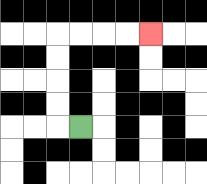{'start': '[3, 5]', 'end': '[6, 1]', 'path_directions': 'L,U,U,U,U,R,R,R,R', 'path_coordinates': '[[3, 5], [2, 5], [2, 4], [2, 3], [2, 2], [2, 1], [3, 1], [4, 1], [5, 1], [6, 1]]'}